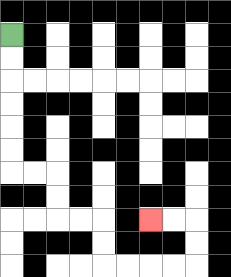{'start': '[0, 1]', 'end': '[6, 9]', 'path_directions': 'D,D,D,D,D,D,R,R,D,D,R,R,D,D,R,R,R,R,U,U,L,L', 'path_coordinates': '[[0, 1], [0, 2], [0, 3], [0, 4], [0, 5], [0, 6], [0, 7], [1, 7], [2, 7], [2, 8], [2, 9], [3, 9], [4, 9], [4, 10], [4, 11], [5, 11], [6, 11], [7, 11], [8, 11], [8, 10], [8, 9], [7, 9], [6, 9]]'}